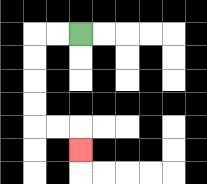{'start': '[3, 1]', 'end': '[3, 6]', 'path_directions': 'L,L,D,D,D,D,R,R,D', 'path_coordinates': '[[3, 1], [2, 1], [1, 1], [1, 2], [1, 3], [1, 4], [1, 5], [2, 5], [3, 5], [3, 6]]'}